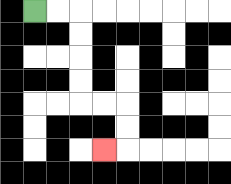{'start': '[1, 0]', 'end': '[4, 6]', 'path_directions': 'R,R,D,D,D,D,R,R,D,D,L', 'path_coordinates': '[[1, 0], [2, 0], [3, 0], [3, 1], [3, 2], [3, 3], [3, 4], [4, 4], [5, 4], [5, 5], [5, 6], [4, 6]]'}